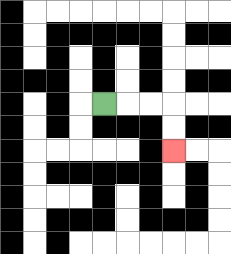{'start': '[4, 4]', 'end': '[7, 6]', 'path_directions': 'R,R,R,D,D', 'path_coordinates': '[[4, 4], [5, 4], [6, 4], [7, 4], [7, 5], [7, 6]]'}